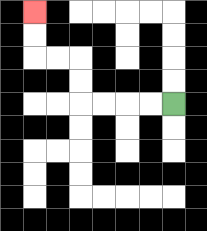{'start': '[7, 4]', 'end': '[1, 0]', 'path_directions': 'L,L,L,L,U,U,L,L,U,U', 'path_coordinates': '[[7, 4], [6, 4], [5, 4], [4, 4], [3, 4], [3, 3], [3, 2], [2, 2], [1, 2], [1, 1], [1, 0]]'}